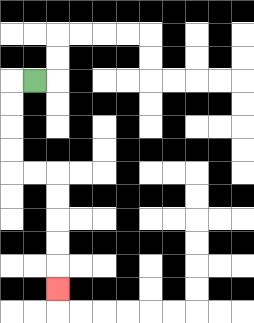{'start': '[1, 3]', 'end': '[2, 12]', 'path_directions': 'L,D,D,D,D,R,R,D,D,D,D,D', 'path_coordinates': '[[1, 3], [0, 3], [0, 4], [0, 5], [0, 6], [0, 7], [1, 7], [2, 7], [2, 8], [2, 9], [2, 10], [2, 11], [2, 12]]'}